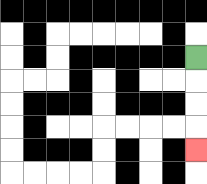{'start': '[8, 2]', 'end': '[8, 6]', 'path_directions': 'D,D,D,D', 'path_coordinates': '[[8, 2], [8, 3], [8, 4], [8, 5], [8, 6]]'}